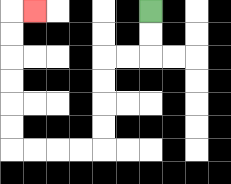{'start': '[6, 0]', 'end': '[1, 0]', 'path_directions': 'D,D,L,L,D,D,D,D,L,L,L,L,U,U,U,U,U,U,R', 'path_coordinates': '[[6, 0], [6, 1], [6, 2], [5, 2], [4, 2], [4, 3], [4, 4], [4, 5], [4, 6], [3, 6], [2, 6], [1, 6], [0, 6], [0, 5], [0, 4], [0, 3], [0, 2], [0, 1], [0, 0], [1, 0]]'}